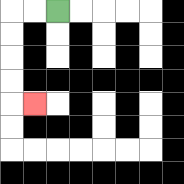{'start': '[2, 0]', 'end': '[1, 4]', 'path_directions': 'L,L,D,D,D,D,R', 'path_coordinates': '[[2, 0], [1, 0], [0, 0], [0, 1], [0, 2], [0, 3], [0, 4], [1, 4]]'}